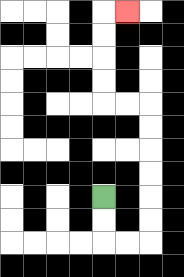{'start': '[4, 8]', 'end': '[5, 0]', 'path_directions': 'D,D,R,R,U,U,U,U,U,U,L,L,U,U,U,U,R', 'path_coordinates': '[[4, 8], [4, 9], [4, 10], [5, 10], [6, 10], [6, 9], [6, 8], [6, 7], [6, 6], [6, 5], [6, 4], [5, 4], [4, 4], [4, 3], [4, 2], [4, 1], [4, 0], [5, 0]]'}